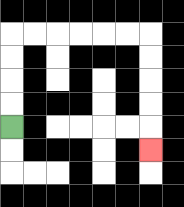{'start': '[0, 5]', 'end': '[6, 6]', 'path_directions': 'U,U,U,U,R,R,R,R,R,R,D,D,D,D,D', 'path_coordinates': '[[0, 5], [0, 4], [0, 3], [0, 2], [0, 1], [1, 1], [2, 1], [3, 1], [4, 1], [5, 1], [6, 1], [6, 2], [6, 3], [6, 4], [6, 5], [6, 6]]'}